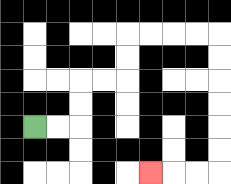{'start': '[1, 5]', 'end': '[6, 7]', 'path_directions': 'R,R,U,U,R,R,U,U,R,R,R,R,D,D,D,D,D,D,L,L,L', 'path_coordinates': '[[1, 5], [2, 5], [3, 5], [3, 4], [3, 3], [4, 3], [5, 3], [5, 2], [5, 1], [6, 1], [7, 1], [8, 1], [9, 1], [9, 2], [9, 3], [9, 4], [9, 5], [9, 6], [9, 7], [8, 7], [7, 7], [6, 7]]'}